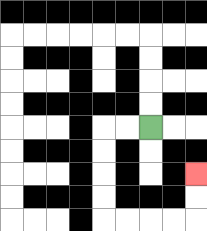{'start': '[6, 5]', 'end': '[8, 7]', 'path_directions': 'L,L,D,D,D,D,R,R,R,R,U,U', 'path_coordinates': '[[6, 5], [5, 5], [4, 5], [4, 6], [4, 7], [4, 8], [4, 9], [5, 9], [6, 9], [7, 9], [8, 9], [8, 8], [8, 7]]'}